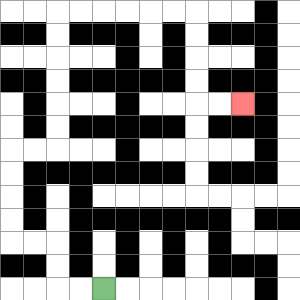{'start': '[4, 12]', 'end': '[10, 4]', 'path_directions': 'L,L,U,U,L,L,U,U,U,U,R,R,U,U,U,U,U,U,R,R,R,R,R,R,D,D,D,D,R,R', 'path_coordinates': '[[4, 12], [3, 12], [2, 12], [2, 11], [2, 10], [1, 10], [0, 10], [0, 9], [0, 8], [0, 7], [0, 6], [1, 6], [2, 6], [2, 5], [2, 4], [2, 3], [2, 2], [2, 1], [2, 0], [3, 0], [4, 0], [5, 0], [6, 0], [7, 0], [8, 0], [8, 1], [8, 2], [8, 3], [8, 4], [9, 4], [10, 4]]'}